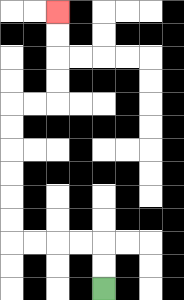{'start': '[4, 12]', 'end': '[2, 0]', 'path_directions': 'U,U,L,L,L,L,U,U,U,U,U,U,R,R,U,U,U,U', 'path_coordinates': '[[4, 12], [4, 11], [4, 10], [3, 10], [2, 10], [1, 10], [0, 10], [0, 9], [0, 8], [0, 7], [0, 6], [0, 5], [0, 4], [1, 4], [2, 4], [2, 3], [2, 2], [2, 1], [2, 0]]'}